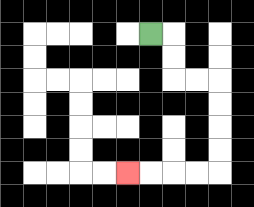{'start': '[6, 1]', 'end': '[5, 7]', 'path_directions': 'R,D,D,R,R,D,D,D,D,L,L,L,L', 'path_coordinates': '[[6, 1], [7, 1], [7, 2], [7, 3], [8, 3], [9, 3], [9, 4], [9, 5], [9, 6], [9, 7], [8, 7], [7, 7], [6, 7], [5, 7]]'}